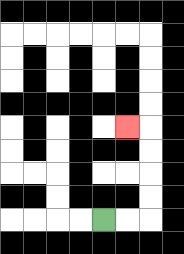{'start': '[4, 9]', 'end': '[5, 5]', 'path_directions': 'R,R,U,U,U,U,L', 'path_coordinates': '[[4, 9], [5, 9], [6, 9], [6, 8], [6, 7], [6, 6], [6, 5], [5, 5]]'}